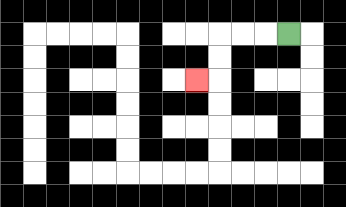{'start': '[12, 1]', 'end': '[8, 3]', 'path_directions': 'L,L,L,D,D,L', 'path_coordinates': '[[12, 1], [11, 1], [10, 1], [9, 1], [9, 2], [9, 3], [8, 3]]'}